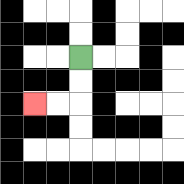{'start': '[3, 2]', 'end': '[1, 4]', 'path_directions': 'D,D,L,L', 'path_coordinates': '[[3, 2], [3, 3], [3, 4], [2, 4], [1, 4]]'}